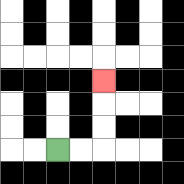{'start': '[2, 6]', 'end': '[4, 3]', 'path_directions': 'R,R,U,U,U', 'path_coordinates': '[[2, 6], [3, 6], [4, 6], [4, 5], [4, 4], [4, 3]]'}